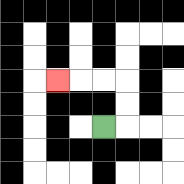{'start': '[4, 5]', 'end': '[2, 3]', 'path_directions': 'R,U,U,L,L,L', 'path_coordinates': '[[4, 5], [5, 5], [5, 4], [5, 3], [4, 3], [3, 3], [2, 3]]'}